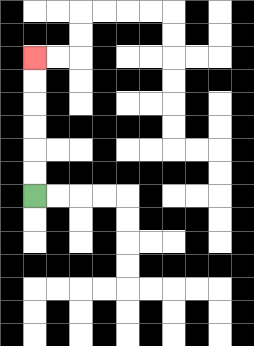{'start': '[1, 8]', 'end': '[1, 2]', 'path_directions': 'U,U,U,U,U,U', 'path_coordinates': '[[1, 8], [1, 7], [1, 6], [1, 5], [1, 4], [1, 3], [1, 2]]'}